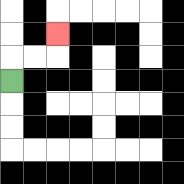{'start': '[0, 3]', 'end': '[2, 1]', 'path_directions': 'U,R,R,U', 'path_coordinates': '[[0, 3], [0, 2], [1, 2], [2, 2], [2, 1]]'}